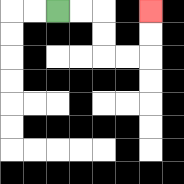{'start': '[2, 0]', 'end': '[6, 0]', 'path_directions': 'R,R,D,D,R,R,U,U', 'path_coordinates': '[[2, 0], [3, 0], [4, 0], [4, 1], [4, 2], [5, 2], [6, 2], [6, 1], [6, 0]]'}